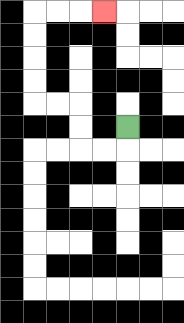{'start': '[5, 5]', 'end': '[4, 0]', 'path_directions': 'D,L,L,U,U,L,L,U,U,U,U,R,R,R', 'path_coordinates': '[[5, 5], [5, 6], [4, 6], [3, 6], [3, 5], [3, 4], [2, 4], [1, 4], [1, 3], [1, 2], [1, 1], [1, 0], [2, 0], [3, 0], [4, 0]]'}